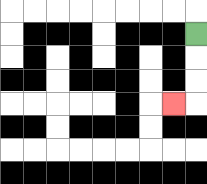{'start': '[8, 1]', 'end': '[7, 4]', 'path_directions': 'D,D,D,L', 'path_coordinates': '[[8, 1], [8, 2], [8, 3], [8, 4], [7, 4]]'}